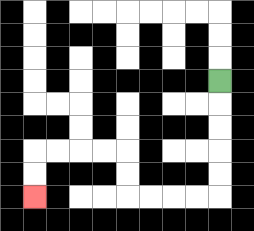{'start': '[9, 3]', 'end': '[1, 8]', 'path_directions': 'D,D,D,D,D,L,L,L,L,U,U,L,L,L,L,D,D', 'path_coordinates': '[[9, 3], [9, 4], [9, 5], [9, 6], [9, 7], [9, 8], [8, 8], [7, 8], [6, 8], [5, 8], [5, 7], [5, 6], [4, 6], [3, 6], [2, 6], [1, 6], [1, 7], [1, 8]]'}